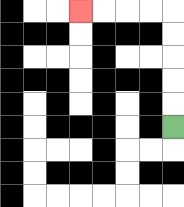{'start': '[7, 5]', 'end': '[3, 0]', 'path_directions': 'U,U,U,U,U,L,L,L,L', 'path_coordinates': '[[7, 5], [7, 4], [7, 3], [7, 2], [7, 1], [7, 0], [6, 0], [5, 0], [4, 0], [3, 0]]'}